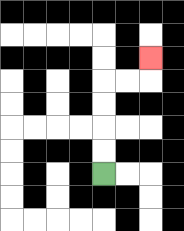{'start': '[4, 7]', 'end': '[6, 2]', 'path_directions': 'U,U,U,U,R,R,U', 'path_coordinates': '[[4, 7], [4, 6], [4, 5], [4, 4], [4, 3], [5, 3], [6, 3], [6, 2]]'}